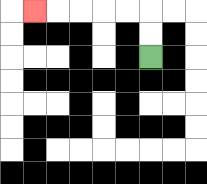{'start': '[6, 2]', 'end': '[1, 0]', 'path_directions': 'U,U,L,L,L,L,L', 'path_coordinates': '[[6, 2], [6, 1], [6, 0], [5, 0], [4, 0], [3, 0], [2, 0], [1, 0]]'}